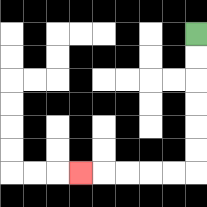{'start': '[8, 1]', 'end': '[3, 7]', 'path_directions': 'D,D,D,D,D,D,L,L,L,L,L', 'path_coordinates': '[[8, 1], [8, 2], [8, 3], [8, 4], [8, 5], [8, 6], [8, 7], [7, 7], [6, 7], [5, 7], [4, 7], [3, 7]]'}